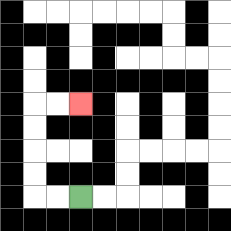{'start': '[3, 8]', 'end': '[3, 4]', 'path_directions': 'L,L,U,U,U,U,R,R', 'path_coordinates': '[[3, 8], [2, 8], [1, 8], [1, 7], [1, 6], [1, 5], [1, 4], [2, 4], [3, 4]]'}